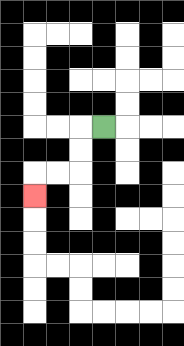{'start': '[4, 5]', 'end': '[1, 8]', 'path_directions': 'L,D,D,L,L,D', 'path_coordinates': '[[4, 5], [3, 5], [3, 6], [3, 7], [2, 7], [1, 7], [1, 8]]'}